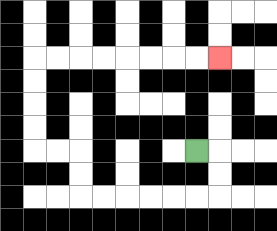{'start': '[8, 6]', 'end': '[9, 2]', 'path_directions': 'R,D,D,L,L,L,L,L,L,U,U,L,L,U,U,U,U,R,R,R,R,R,R,R,R', 'path_coordinates': '[[8, 6], [9, 6], [9, 7], [9, 8], [8, 8], [7, 8], [6, 8], [5, 8], [4, 8], [3, 8], [3, 7], [3, 6], [2, 6], [1, 6], [1, 5], [1, 4], [1, 3], [1, 2], [2, 2], [3, 2], [4, 2], [5, 2], [6, 2], [7, 2], [8, 2], [9, 2]]'}